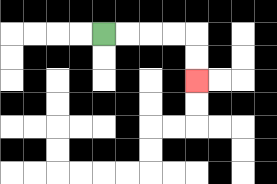{'start': '[4, 1]', 'end': '[8, 3]', 'path_directions': 'R,R,R,R,D,D', 'path_coordinates': '[[4, 1], [5, 1], [6, 1], [7, 1], [8, 1], [8, 2], [8, 3]]'}